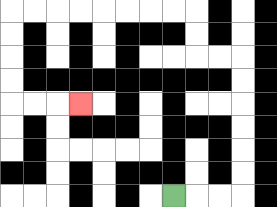{'start': '[7, 8]', 'end': '[3, 4]', 'path_directions': 'R,R,R,U,U,U,U,U,U,L,L,U,U,L,L,L,L,L,L,L,L,D,D,D,D,R,R,R', 'path_coordinates': '[[7, 8], [8, 8], [9, 8], [10, 8], [10, 7], [10, 6], [10, 5], [10, 4], [10, 3], [10, 2], [9, 2], [8, 2], [8, 1], [8, 0], [7, 0], [6, 0], [5, 0], [4, 0], [3, 0], [2, 0], [1, 0], [0, 0], [0, 1], [0, 2], [0, 3], [0, 4], [1, 4], [2, 4], [3, 4]]'}